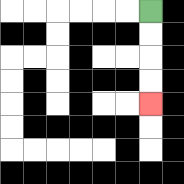{'start': '[6, 0]', 'end': '[6, 4]', 'path_directions': 'D,D,D,D', 'path_coordinates': '[[6, 0], [6, 1], [6, 2], [6, 3], [6, 4]]'}